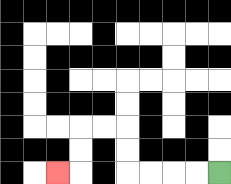{'start': '[9, 7]', 'end': '[2, 7]', 'path_directions': 'L,L,L,L,U,U,L,L,D,D,L', 'path_coordinates': '[[9, 7], [8, 7], [7, 7], [6, 7], [5, 7], [5, 6], [5, 5], [4, 5], [3, 5], [3, 6], [3, 7], [2, 7]]'}